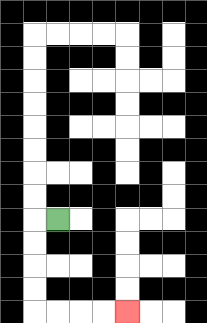{'start': '[2, 9]', 'end': '[5, 13]', 'path_directions': 'L,D,D,D,D,R,R,R,R', 'path_coordinates': '[[2, 9], [1, 9], [1, 10], [1, 11], [1, 12], [1, 13], [2, 13], [3, 13], [4, 13], [5, 13]]'}